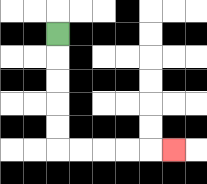{'start': '[2, 1]', 'end': '[7, 6]', 'path_directions': 'D,D,D,D,D,R,R,R,R,R', 'path_coordinates': '[[2, 1], [2, 2], [2, 3], [2, 4], [2, 5], [2, 6], [3, 6], [4, 6], [5, 6], [6, 6], [7, 6]]'}